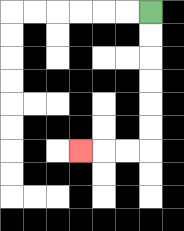{'start': '[6, 0]', 'end': '[3, 6]', 'path_directions': 'D,D,D,D,D,D,L,L,L', 'path_coordinates': '[[6, 0], [6, 1], [6, 2], [6, 3], [6, 4], [6, 5], [6, 6], [5, 6], [4, 6], [3, 6]]'}